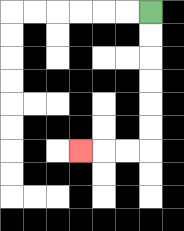{'start': '[6, 0]', 'end': '[3, 6]', 'path_directions': 'D,D,D,D,D,D,L,L,L', 'path_coordinates': '[[6, 0], [6, 1], [6, 2], [6, 3], [6, 4], [6, 5], [6, 6], [5, 6], [4, 6], [3, 6]]'}